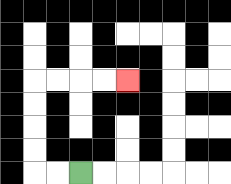{'start': '[3, 7]', 'end': '[5, 3]', 'path_directions': 'L,L,U,U,U,U,R,R,R,R', 'path_coordinates': '[[3, 7], [2, 7], [1, 7], [1, 6], [1, 5], [1, 4], [1, 3], [2, 3], [3, 3], [4, 3], [5, 3]]'}